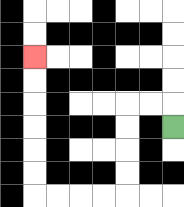{'start': '[7, 5]', 'end': '[1, 2]', 'path_directions': 'U,L,L,D,D,D,D,L,L,L,L,U,U,U,U,U,U', 'path_coordinates': '[[7, 5], [7, 4], [6, 4], [5, 4], [5, 5], [5, 6], [5, 7], [5, 8], [4, 8], [3, 8], [2, 8], [1, 8], [1, 7], [1, 6], [1, 5], [1, 4], [1, 3], [1, 2]]'}